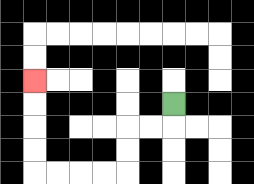{'start': '[7, 4]', 'end': '[1, 3]', 'path_directions': 'D,L,L,D,D,L,L,L,L,U,U,U,U', 'path_coordinates': '[[7, 4], [7, 5], [6, 5], [5, 5], [5, 6], [5, 7], [4, 7], [3, 7], [2, 7], [1, 7], [1, 6], [1, 5], [1, 4], [1, 3]]'}